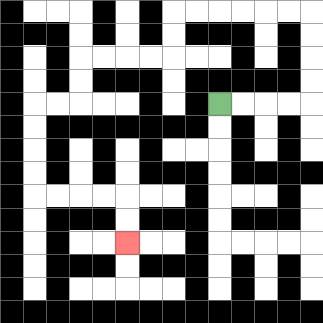{'start': '[9, 4]', 'end': '[5, 10]', 'path_directions': 'R,R,R,R,U,U,U,U,L,L,L,L,L,L,D,D,L,L,L,L,D,D,L,L,D,D,D,D,R,R,R,R,D,D', 'path_coordinates': '[[9, 4], [10, 4], [11, 4], [12, 4], [13, 4], [13, 3], [13, 2], [13, 1], [13, 0], [12, 0], [11, 0], [10, 0], [9, 0], [8, 0], [7, 0], [7, 1], [7, 2], [6, 2], [5, 2], [4, 2], [3, 2], [3, 3], [3, 4], [2, 4], [1, 4], [1, 5], [1, 6], [1, 7], [1, 8], [2, 8], [3, 8], [4, 8], [5, 8], [5, 9], [5, 10]]'}